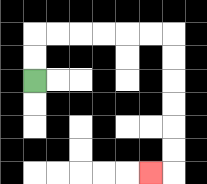{'start': '[1, 3]', 'end': '[6, 7]', 'path_directions': 'U,U,R,R,R,R,R,R,D,D,D,D,D,D,L', 'path_coordinates': '[[1, 3], [1, 2], [1, 1], [2, 1], [3, 1], [4, 1], [5, 1], [6, 1], [7, 1], [7, 2], [7, 3], [7, 4], [7, 5], [7, 6], [7, 7], [6, 7]]'}